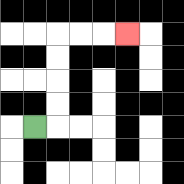{'start': '[1, 5]', 'end': '[5, 1]', 'path_directions': 'R,U,U,U,U,R,R,R', 'path_coordinates': '[[1, 5], [2, 5], [2, 4], [2, 3], [2, 2], [2, 1], [3, 1], [4, 1], [5, 1]]'}